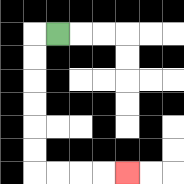{'start': '[2, 1]', 'end': '[5, 7]', 'path_directions': 'L,D,D,D,D,D,D,R,R,R,R', 'path_coordinates': '[[2, 1], [1, 1], [1, 2], [1, 3], [1, 4], [1, 5], [1, 6], [1, 7], [2, 7], [3, 7], [4, 7], [5, 7]]'}